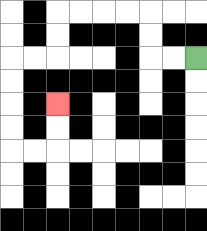{'start': '[8, 2]', 'end': '[2, 4]', 'path_directions': 'L,L,U,U,L,L,L,L,D,D,L,L,D,D,D,D,R,R,U,U', 'path_coordinates': '[[8, 2], [7, 2], [6, 2], [6, 1], [6, 0], [5, 0], [4, 0], [3, 0], [2, 0], [2, 1], [2, 2], [1, 2], [0, 2], [0, 3], [0, 4], [0, 5], [0, 6], [1, 6], [2, 6], [2, 5], [2, 4]]'}